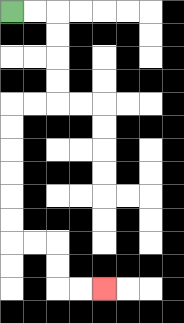{'start': '[0, 0]', 'end': '[4, 12]', 'path_directions': 'R,R,D,D,D,D,L,L,D,D,D,D,D,D,R,R,D,D,R,R', 'path_coordinates': '[[0, 0], [1, 0], [2, 0], [2, 1], [2, 2], [2, 3], [2, 4], [1, 4], [0, 4], [0, 5], [0, 6], [0, 7], [0, 8], [0, 9], [0, 10], [1, 10], [2, 10], [2, 11], [2, 12], [3, 12], [4, 12]]'}